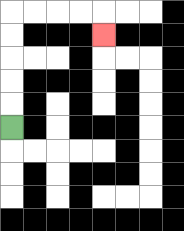{'start': '[0, 5]', 'end': '[4, 1]', 'path_directions': 'U,U,U,U,U,R,R,R,R,D', 'path_coordinates': '[[0, 5], [0, 4], [0, 3], [0, 2], [0, 1], [0, 0], [1, 0], [2, 0], [3, 0], [4, 0], [4, 1]]'}